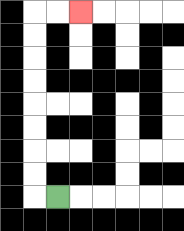{'start': '[2, 8]', 'end': '[3, 0]', 'path_directions': 'L,U,U,U,U,U,U,U,U,R,R', 'path_coordinates': '[[2, 8], [1, 8], [1, 7], [1, 6], [1, 5], [1, 4], [1, 3], [1, 2], [1, 1], [1, 0], [2, 0], [3, 0]]'}